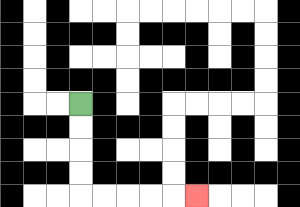{'start': '[3, 4]', 'end': '[8, 8]', 'path_directions': 'D,D,D,D,R,R,R,R,R', 'path_coordinates': '[[3, 4], [3, 5], [3, 6], [3, 7], [3, 8], [4, 8], [5, 8], [6, 8], [7, 8], [8, 8]]'}